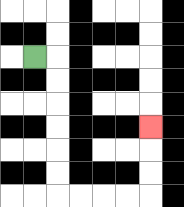{'start': '[1, 2]', 'end': '[6, 5]', 'path_directions': 'R,D,D,D,D,D,D,R,R,R,R,U,U,U', 'path_coordinates': '[[1, 2], [2, 2], [2, 3], [2, 4], [2, 5], [2, 6], [2, 7], [2, 8], [3, 8], [4, 8], [5, 8], [6, 8], [6, 7], [6, 6], [6, 5]]'}